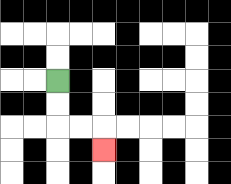{'start': '[2, 3]', 'end': '[4, 6]', 'path_directions': 'D,D,R,R,D', 'path_coordinates': '[[2, 3], [2, 4], [2, 5], [3, 5], [4, 5], [4, 6]]'}